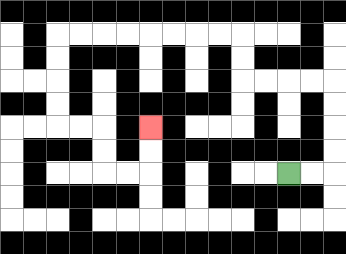{'start': '[12, 7]', 'end': '[6, 5]', 'path_directions': 'R,R,U,U,U,U,L,L,L,L,U,U,L,L,L,L,L,L,L,L,D,D,D,D,R,R,D,D,R,R,U,U', 'path_coordinates': '[[12, 7], [13, 7], [14, 7], [14, 6], [14, 5], [14, 4], [14, 3], [13, 3], [12, 3], [11, 3], [10, 3], [10, 2], [10, 1], [9, 1], [8, 1], [7, 1], [6, 1], [5, 1], [4, 1], [3, 1], [2, 1], [2, 2], [2, 3], [2, 4], [2, 5], [3, 5], [4, 5], [4, 6], [4, 7], [5, 7], [6, 7], [6, 6], [6, 5]]'}